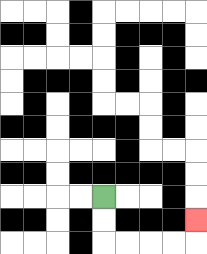{'start': '[4, 8]', 'end': '[8, 9]', 'path_directions': 'D,D,R,R,R,R,U', 'path_coordinates': '[[4, 8], [4, 9], [4, 10], [5, 10], [6, 10], [7, 10], [8, 10], [8, 9]]'}